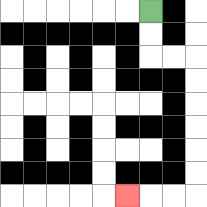{'start': '[6, 0]', 'end': '[5, 8]', 'path_directions': 'D,D,R,R,D,D,D,D,D,D,L,L,L', 'path_coordinates': '[[6, 0], [6, 1], [6, 2], [7, 2], [8, 2], [8, 3], [8, 4], [8, 5], [8, 6], [8, 7], [8, 8], [7, 8], [6, 8], [5, 8]]'}